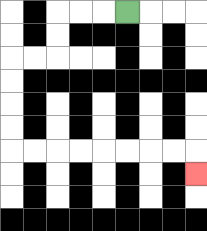{'start': '[5, 0]', 'end': '[8, 7]', 'path_directions': 'L,L,L,D,D,L,L,D,D,D,D,R,R,R,R,R,R,R,R,D', 'path_coordinates': '[[5, 0], [4, 0], [3, 0], [2, 0], [2, 1], [2, 2], [1, 2], [0, 2], [0, 3], [0, 4], [0, 5], [0, 6], [1, 6], [2, 6], [3, 6], [4, 6], [5, 6], [6, 6], [7, 6], [8, 6], [8, 7]]'}